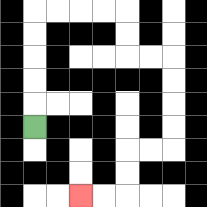{'start': '[1, 5]', 'end': '[3, 8]', 'path_directions': 'U,U,U,U,U,R,R,R,R,D,D,R,R,D,D,D,D,L,L,D,D,L,L', 'path_coordinates': '[[1, 5], [1, 4], [1, 3], [1, 2], [1, 1], [1, 0], [2, 0], [3, 0], [4, 0], [5, 0], [5, 1], [5, 2], [6, 2], [7, 2], [7, 3], [7, 4], [7, 5], [7, 6], [6, 6], [5, 6], [5, 7], [5, 8], [4, 8], [3, 8]]'}